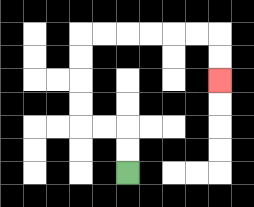{'start': '[5, 7]', 'end': '[9, 3]', 'path_directions': 'U,U,L,L,U,U,U,U,R,R,R,R,R,R,D,D', 'path_coordinates': '[[5, 7], [5, 6], [5, 5], [4, 5], [3, 5], [3, 4], [3, 3], [3, 2], [3, 1], [4, 1], [5, 1], [6, 1], [7, 1], [8, 1], [9, 1], [9, 2], [9, 3]]'}